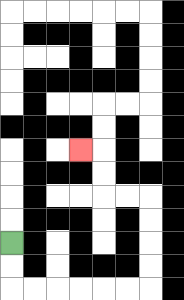{'start': '[0, 10]', 'end': '[3, 6]', 'path_directions': 'D,D,R,R,R,R,R,R,U,U,U,U,L,L,U,U,L', 'path_coordinates': '[[0, 10], [0, 11], [0, 12], [1, 12], [2, 12], [3, 12], [4, 12], [5, 12], [6, 12], [6, 11], [6, 10], [6, 9], [6, 8], [5, 8], [4, 8], [4, 7], [4, 6], [3, 6]]'}